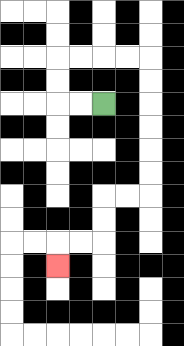{'start': '[4, 4]', 'end': '[2, 11]', 'path_directions': 'L,L,U,U,R,R,R,R,D,D,D,D,D,D,L,L,D,D,L,L,D', 'path_coordinates': '[[4, 4], [3, 4], [2, 4], [2, 3], [2, 2], [3, 2], [4, 2], [5, 2], [6, 2], [6, 3], [6, 4], [6, 5], [6, 6], [6, 7], [6, 8], [5, 8], [4, 8], [4, 9], [4, 10], [3, 10], [2, 10], [2, 11]]'}